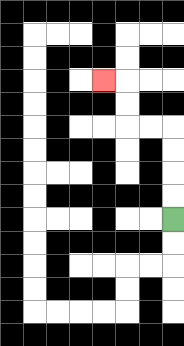{'start': '[7, 9]', 'end': '[4, 3]', 'path_directions': 'U,U,U,U,L,L,U,U,L', 'path_coordinates': '[[7, 9], [7, 8], [7, 7], [7, 6], [7, 5], [6, 5], [5, 5], [5, 4], [5, 3], [4, 3]]'}